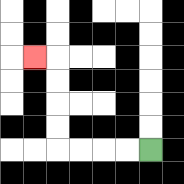{'start': '[6, 6]', 'end': '[1, 2]', 'path_directions': 'L,L,L,L,U,U,U,U,L', 'path_coordinates': '[[6, 6], [5, 6], [4, 6], [3, 6], [2, 6], [2, 5], [2, 4], [2, 3], [2, 2], [1, 2]]'}